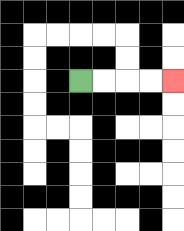{'start': '[3, 3]', 'end': '[7, 3]', 'path_directions': 'R,R,R,R', 'path_coordinates': '[[3, 3], [4, 3], [5, 3], [6, 3], [7, 3]]'}